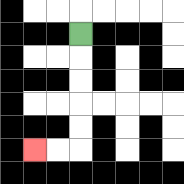{'start': '[3, 1]', 'end': '[1, 6]', 'path_directions': 'D,D,D,D,D,L,L', 'path_coordinates': '[[3, 1], [3, 2], [3, 3], [3, 4], [3, 5], [3, 6], [2, 6], [1, 6]]'}